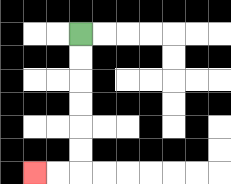{'start': '[3, 1]', 'end': '[1, 7]', 'path_directions': 'D,D,D,D,D,D,L,L', 'path_coordinates': '[[3, 1], [3, 2], [3, 3], [3, 4], [3, 5], [3, 6], [3, 7], [2, 7], [1, 7]]'}